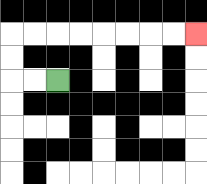{'start': '[2, 3]', 'end': '[8, 1]', 'path_directions': 'L,L,U,U,R,R,R,R,R,R,R,R', 'path_coordinates': '[[2, 3], [1, 3], [0, 3], [0, 2], [0, 1], [1, 1], [2, 1], [3, 1], [4, 1], [5, 1], [6, 1], [7, 1], [8, 1]]'}